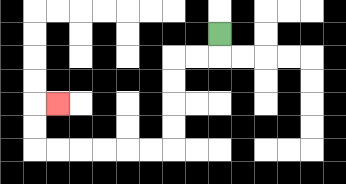{'start': '[9, 1]', 'end': '[2, 4]', 'path_directions': 'D,L,L,D,D,D,D,L,L,L,L,L,L,U,U,R', 'path_coordinates': '[[9, 1], [9, 2], [8, 2], [7, 2], [7, 3], [7, 4], [7, 5], [7, 6], [6, 6], [5, 6], [4, 6], [3, 6], [2, 6], [1, 6], [1, 5], [1, 4], [2, 4]]'}